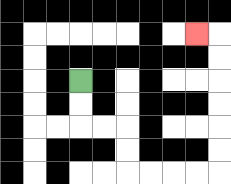{'start': '[3, 3]', 'end': '[8, 1]', 'path_directions': 'D,D,R,R,D,D,R,R,R,R,U,U,U,U,U,U,L', 'path_coordinates': '[[3, 3], [3, 4], [3, 5], [4, 5], [5, 5], [5, 6], [5, 7], [6, 7], [7, 7], [8, 7], [9, 7], [9, 6], [9, 5], [9, 4], [9, 3], [9, 2], [9, 1], [8, 1]]'}